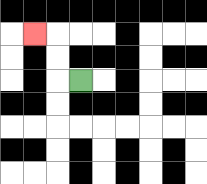{'start': '[3, 3]', 'end': '[1, 1]', 'path_directions': 'L,U,U,L', 'path_coordinates': '[[3, 3], [2, 3], [2, 2], [2, 1], [1, 1]]'}